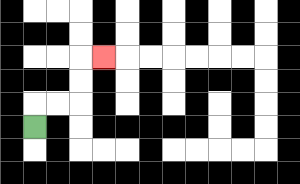{'start': '[1, 5]', 'end': '[4, 2]', 'path_directions': 'U,R,R,U,U,R', 'path_coordinates': '[[1, 5], [1, 4], [2, 4], [3, 4], [3, 3], [3, 2], [4, 2]]'}